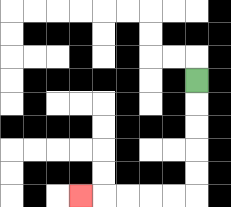{'start': '[8, 3]', 'end': '[3, 8]', 'path_directions': 'D,D,D,D,D,L,L,L,L,L', 'path_coordinates': '[[8, 3], [8, 4], [8, 5], [8, 6], [8, 7], [8, 8], [7, 8], [6, 8], [5, 8], [4, 8], [3, 8]]'}